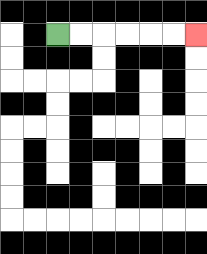{'start': '[2, 1]', 'end': '[8, 1]', 'path_directions': 'R,R,R,R,R,R', 'path_coordinates': '[[2, 1], [3, 1], [4, 1], [5, 1], [6, 1], [7, 1], [8, 1]]'}